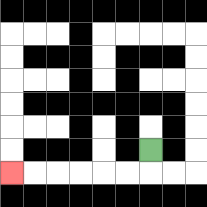{'start': '[6, 6]', 'end': '[0, 7]', 'path_directions': 'D,L,L,L,L,L,L', 'path_coordinates': '[[6, 6], [6, 7], [5, 7], [4, 7], [3, 7], [2, 7], [1, 7], [0, 7]]'}